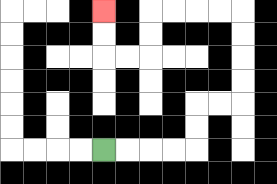{'start': '[4, 6]', 'end': '[4, 0]', 'path_directions': 'R,R,R,R,U,U,R,R,U,U,U,U,L,L,L,L,D,D,L,L,U,U', 'path_coordinates': '[[4, 6], [5, 6], [6, 6], [7, 6], [8, 6], [8, 5], [8, 4], [9, 4], [10, 4], [10, 3], [10, 2], [10, 1], [10, 0], [9, 0], [8, 0], [7, 0], [6, 0], [6, 1], [6, 2], [5, 2], [4, 2], [4, 1], [4, 0]]'}